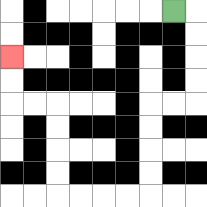{'start': '[7, 0]', 'end': '[0, 2]', 'path_directions': 'R,D,D,D,D,L,L,D,D,D,D,L,L,L,L,U,U,U,U,L,L,U,U', 'path_coordinates': '[[7, 0], [8, 0], [8, 1], [8, 2], [8, 3], [8, 4], [7, 4], [6, 4], [6, 5], [6, 6], [6, 7], [6, 8], [5, 8], [4, 8], [3, 8], [2, 8], [2, 7], [2, 6], [2, 5], [2, 4], [1, 4], [0, 4], [0, 3], [0, 2]]'}